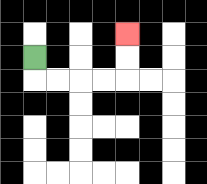{'start': '[1, 2]', 'end': '[5, 1]', 'path_directions': 'D,R,R,R,R,U,U', 'path_coordinates': '[[1, 2], [1, 3], [2, 3], [3, 3], [4, 3], [5, 3], [5, 2], [5, 1]]'}